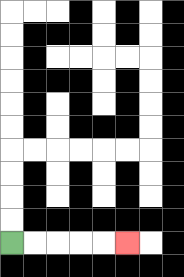{'start': '[0, 10]', 'end': '[5, 10]', 'path_directions': 'R,R,R,R,R', 'path_coordinates': '[[0, 10], [1, 10], [2, 10], [3, 10], [4, 10], [5, 10]]'}